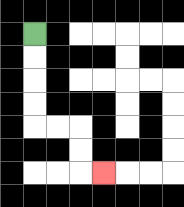{'start': '[1, 1]', 'end': '[4, 7]', 'path_directions': 'D,D,D,D,R,R,D,D,R', 'path_coordinates': '[[1, 1], [1, 2], [1, 3], [1, 4], [1, 5], [2, 5], [3, 5], [3, 6], [3, 7], [4, 7]]'}